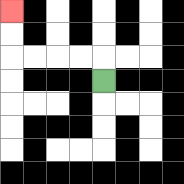{'start': '[4, 3]', 'end': '[0, 0]', 'path_directions': 'U,L,L,L,L,U,U', 'path_coordinates': '[[4, 3], [4, 2], [3, 2], [2, 2], [1, 2], [0, 2], [0, 1], [0, 0]]'}